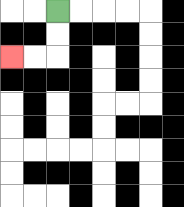{'start': '[2, 0]', 'end': '[0, 2]', 'path_directions': 'D,D,L,L', 'path_coordinates': '[[2, 0], [2, 1], [2, 2], [1, 2], [0, 2]]'}